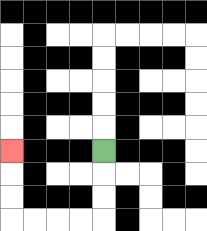{'start': '[4, 6]', 'end': '[0, 6]', 'path_directions': 'D,D,D,L,L,L,L,U,U,U', 'path_coordinates': '[[4, 6], [4, 7], [4, 8], [4, 9], [3, 9], [2, 9], [1, 9], [0, 9], [0, 8], [0, 7], [0, 6]]'}